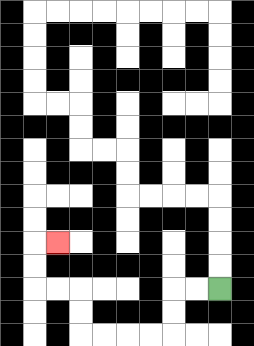{'start': '[9, 12]', 'end': '[2, 10]', 'path_directions': 'L,L,D,D,L,L,L,L,U,U,L,L,U,U,R', 'path_coordinates': '[[9, 12], [8, 12], [7, 12], [7, 13], [7, 14], [6, 14], [5, 14], [4, 14], [3, 14], [3, 13], [3, 12], [2, 12], [1, 12], [1, 11], [1, 10], [2, 10]]'}